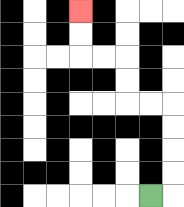{'start': '[6, 8]', 'end': '[3, 0]', 'path_directions': 'R,U,U,U,U,L,L,U,U,L,L,U,U', 'path_coordinates': '[[6, 8], [7, 8], [7, 7], [7, 6], [7, 5], [7, 4], [6, 4], [5, 4], [5, 3], [5, 2], [4, 2], [3, 2], [3, 1], [3, 0]]'}